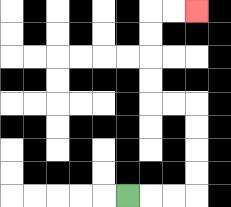{'start': '[5, 8]', 'end': '[8, 0]', 'path_directions': 'R,R,R,U,U,U,U,L,L,U,U,U,U,R,R', 'path_coordinates': '[[5, 8], [6, 8], [7, 8], [8, 8], [8, 7], [8, 6], [8, 5], [8, 4], [7, 4], [6, 4], [6, 3], [6, 2], [6, 1], [6, 0], [7, 0], [8, 0]]'}